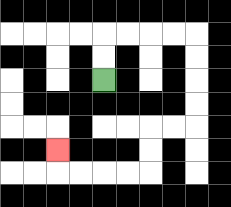{'start': '[4, 3]', 'end': '[2, 6]', 'path_directions': 'U,U,R,R,R,R,D,D,D,D,L,L,D,D,L,L,L,L,U', 'path_coordinates': '[[4, 3], [4, 2], [4, 1], [5, 1], [6, 1], [7, 1], [8, 1], [8, 2], [8, 3], [8, 4], [8, 5], [7, 5], [6, 5], [6, 6], [6, 7], [5, 7], [4, 7], [3, 7], [2, 7], [2, 6]]'}